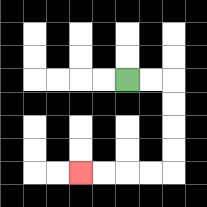{'start': '[5, 3]', 'end': '[3, 7]', 'path_directions': 'R,R,D,D,D,D,L,L,L,L', 'path_coordinates': '[[5, 3], [6, 3], [7, 3], [7, 4], [7, 5], [7, 6], [7, 7], [6, 7], [5, 7], [4, 7], [3, 7]]'}